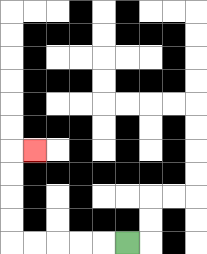{'start': '[5, 10]', 'end': '[1, 6]', 'path_directions': 'L,L,L,L,L,U,U,U,U,R', 'path_coordinates': '[[5, 10], [4, 10], [3, 10], [2, 10], [1, 10], [0, 10], [0, 9], [0, 8], [0, 7], [0, 6], [1, 6]]'}